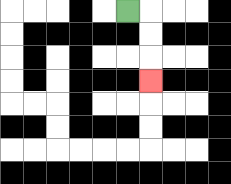{'start': '[5, 0]', 'end': '[6, 3]', 'path_directions': 'R,D,D,D', 'path_coordinates': '[[5, 0], [6, 0], [6, 1], [6, 2], [6, 3]]'}